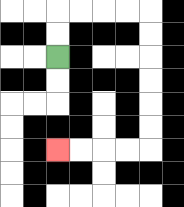{'start': '[2, 2]', 'end': '[2, 6]', 'path_directions': 'U,U,R,R,R,R,D,D,D,D,D,D,L,L,L,L', 'path_coordinates': '[[2, 2], [2, 1], [2, 0], [3, 0], [4, 0], [5, 0], [6, 0], [6, 1], [6, 2], [6, 3], [6, 4], [6, 5], [6, 6], [5, 6], [4, 6], [3, 6], [2, 6]]'}